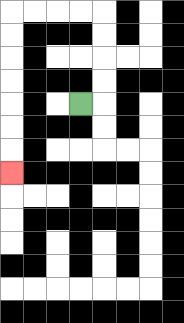{'start': '[3, 4]', 'end': '[0, 7]', 'path_directions': 'R,U,U,U,U,L,L,L,L,D,D,D,D,D,D,D', 'path_coordinates': '[[3, 4], [4, 4], [4, 3], [4, 2], [4, 1], [4, 0], [3, 0], [2, 0], [1, 0], [0, 0], [0, 1], [0, 2], [0, 3], [0, 4], [0, 5], [0, 6], [0, 7]]'}